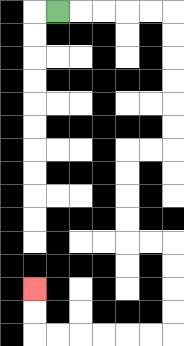{'start': '[2, 0]', 'end': '[1, 12]', 'path_directions': 'R,R,R,R,R,D,D,D,D,D,D,L,L,D,D,D,D,R,R,D,D,D,D,L,L,L,L,L,L,U,U', 'path_coordinates': '[[2, 0], [3, 0], [4, 0], [5, 0], [6, 0], [7, 0], [7, 1], [7, 2], [7, 3], [7, 4], [7, 5], [7, 6], [6, 6], [5, 6], [5, 7], [5, 8], [5, 9], [5, 10], [6, 10], [7, 10], [7, 11], [7, 12], [7, 13], [7, 14], [6, 14], [5, 14], [4, 14], [3, 14], [2, 14], [1, 14], [1, 13], [1, 12]]'}